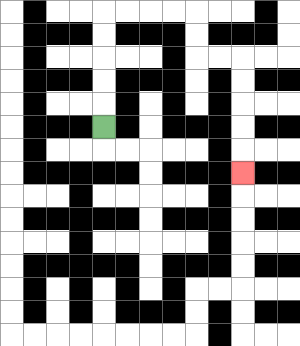{'start': '[4, 5]', 'end': '[10, 7]', 'path_directions': 'U,U,U,U,U,R,R,R,R,D,D,R,R,D,D,D,D,D', 'path_coordinates': '[[4, 5], [4, 4], [4, 3], [4, 2], [4, 1], [4, 0], [5, 0], [6, 0], [7, 0], [8, 0], [8, 1], [8, 2], [9, 2], [10, 2], [10, 3], [10, 4], [10, 5], [10, 6], [10, 7]]'}